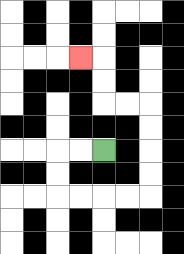{'start': '[4, 6]', 'end': '[3, 2]', 'path_directions': 'L,L,D,D,R,R,R,R,U,U,U,U,L,L,U,U,L', 'path_coordinates': '[[4, 6], [3, 6], [2, 6], [2, 7], [2, 8], [3, 8], [4, 8], [5, 8], [6, 8], [6, 7], [6, 6], [6, 5], [6, 4], [5, 4], [4, 4], [4, 3], [4, 2], [3, 2]]'}